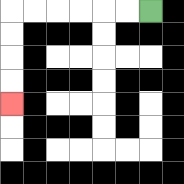{'start': '[6, 0]', 'end': '[0, 4]', 'path_directions': 'L,L,L,L,L,L,D,D,D,D', 'path_coordinates': '[[6, 0], [5, 0], [4, 0], [3, 0], [2, 0], [1, 0], [0, 0], [0, 1], [0, 2], [0, 3], [0, 4]]'}